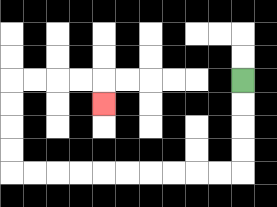{'start': '[10, 3]', 'end': '[4, 4]', 'path_directions': 'D,D,D,D,L,L,L,L,L,L,L,L,L,L,U,U,U,U,R,R,R,R,D', 'path_coordinates': '[[10, 3], [10, 4], [10, 5], [10, 6], [10, 7], [9, 7], [8, 7], [7, 7], [6, 7], [5, 7], [4, 7], [3, 7], [2, 7], [1, 7], [0, 7], [0, 6], [0, 5], [0, 4], [0, 3], [1, 3], [2, 3], [3, 3], [4, 3], [4, 4]]'}